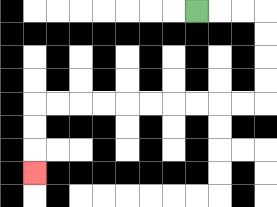{'start': '[8, 0]', 'end': '[1, 7]', 'path_directions': 'R,R,R,D,D,D,D,L,L,L,L,L,L,L,L,L,L,D,D,D', 'path_coordinates': '[[8, 0], [9, 0], [10, 0], [11, 0], [11, 1], [11, 2], [11, 3], [11, 4], [10, 4], [9, 4], [8, 4], [7, 4], [6, 4], [5, 4], [4, 4], [3, 4], [2, 4], [1, 4], [1, 5], [1, 6], [1, 7]]'}